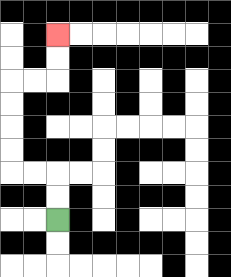{'start': '[2, 9]', 'end': '[2, 1]', 'path_directions': 'U,U,L,L,U,U,U,U,R,R,U,U', 'path_coordinates': '[[2, 9], [2, 8], [2, 7], [1, 7], [0, 7], [0, 6], [0, 5], [0, 4], [0, 3], [1, 3], [2, 3], [2, 2], [2, 1]]'}